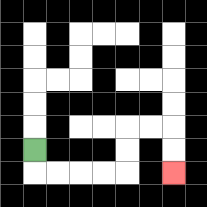{'start': '[1, 6]', 'end': '[7, 7]', 'path_directions': 'D,R,R,R,R,U,U,R,R,D,D', 'path_coordinates': '[[1, 6], [1, 7], [2, 7], [3, 7], [4, 7], [5, 7], [5, 6], [5, 5], [6, 5], [7, 5], [7, 6], [7, 7]]'}